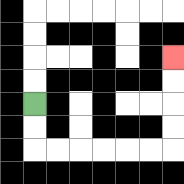{'start': '[1, 4]', 'end': '[7, 2]', 'path_directions': 'D,D,R,R,R,R,R,R,U,U,U,U', 'path_coordinates': '[[1, 4], [1, 5], [1, 6], [2, 6], [3, 6], [4, 6], [5, 6], [6, 6], [7, 6], [7, 5], [7, 4], [7, 3], [7, 2]]'}